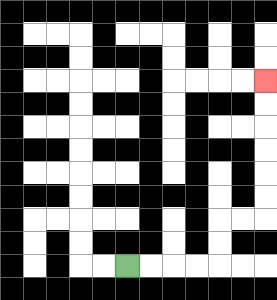{'start': '[5, 11]', 'end': '[11, 3]', 'path_directions': 'R,R,R,R,U,U,R,R,U,U,U,U,U,U', 'path_coordinates': '[[5, 11], [6, 11], [7, 11], [8, 11], [9, 11], [9, 10], [9, 9], [10, 9], [11, 9], [11, 8], [11, 7], [11, 6], [11, 5], [11, 4], [11, 3]]'}